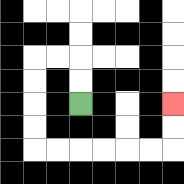{'start': '[3, 4]', 'end': '[7, 4]', 'path_directions': 'U,U,L,L,D,D,D,D,R,R,R,R,R,R,U,U', 'path_coordinates': '[[3, 4], [3, 3], [3, 2], [2, 2], [1, 2], [1, 3], [1, 4], [1, 5], [1, 6], [2, 6], [3, 6], [4, 6], [5, 6], [6, 6], [7, 6], [7, 5], [7, 4]]'}